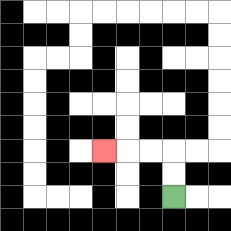{'start': '[7, 8]', 'end': '[4, 6]', 'path_directions': 'U,U,L,L,L', 'path_coordinates': '[[7, 8], [7, 7], [7, 6], [6, 6], [5, 6], [4, 6]]'}